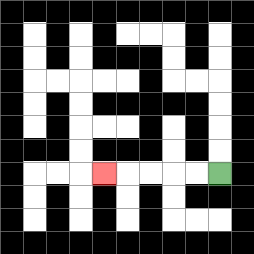{'start': '[9, 7]', 'end': '[4, 7]', 'path_directions': 'L,L,L,L,L', 'path_coordinates': '[[9, 7], [8, 7], [7, 7], [6, 7], [5, 7], [4, 7]]'}